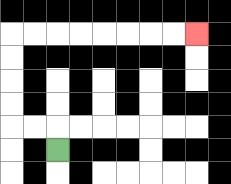{'start': '[2, 6]', 'end': '[8, 1]', 'path_directions': 'U,L,L,U,U,U,U,R,R,R,R,R,R,R,R', 'path_coordinates': '[[2, 6], [2, 5], [1, 5], [0, 5], [0, 4], [0, 3], [0, 2], [0, 1], [1, 1], [2, 1], [3, 1], [4, 1], [5, 1], [6, 1], [7, 1], [8, 1]]'}